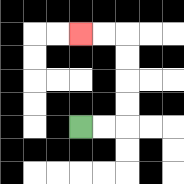{'start': '[3, 5]', 'end': '[3, 1]', 'path_directions': 'R,R,U,U,U,U,L,L', 'path_coordinates': '[[3, 5], [4, 5], [5, 5], [5, 4], [5, 3], [5, 2], [5, 1], [4, 1], [3, 1]]'}